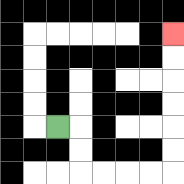{'start': '[2, 5]', 'end': '[7, 1]', 'path_directions': 'R,D,D,R,R,R,R,U,U,U,U,U,U', 'path_coordinates': '[[2, 5], [3, 5], [3, 6], [3, 7], [4, 7], [5, 7], [6, 7], [7, 7], [7, 6], [7, 5], [7, 4], [7, 3], [7, 2], [7, 1]]'}